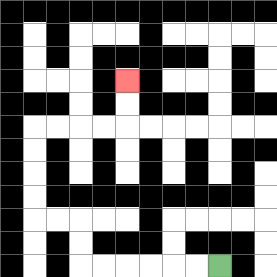{'start': '[9, 11]', 'end': '[5, 3]', 'path_directions': 'L,L,L,L,L,L,U,U,L,L,U,U,U,U,R,R,R,R,U,U', 'path_coordinates': '[[9, 11], [8, 11], [7, 11], [6, 11], [5, 11], [4, 11], [3, 11], [3, 10], [3, 9], [2, 9], [1, 9], [1, 8], [1, 7], [1, 6], [1, 5], [2, 5], [3, 5], [4, 5], [5, 5], [5, 4], [5, 3]]'}